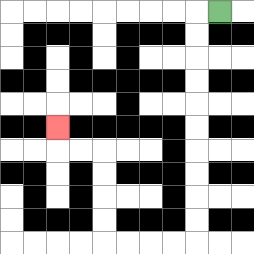{'start': '[9, 0]', 'end': '[2, 5]', 'path_directions': 'L,D,D,D,D,D,D,D,D,D,D,L,L,L,L,U,U,U,U,L,L,U', 'path_coordinates': '[[9, 0], [8, 0], [8, 1], [8, 2], [8, 3], [8, 4], [8, 5], [8, 6], [8, 7], [8, 8], [8, 9], [8, 10], [7, 10], [6, 10], [5, 10], [4, 10], [4, 9], [4, 8], [4, 7], [4, 6], [3, 6], [2, 6], [2, 5]]'}